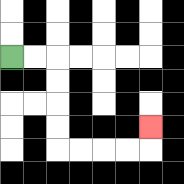{'start': '[0, 2]', 'end': '[6, 5]', 'path_directions': 'R,R,D,D,D,D,R,R,R,R,U', 'path_coordinates': '[[0, 2], [1, 2], [2, 2], [2, 3], [2, 4], [2, 5], [2, 6], [3, 6], [4, 6], [5, 6], [6, 6], [6, 5]]'}